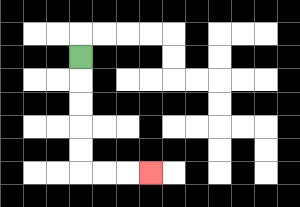{'start': '[3, 2]', 'end': '[6, 7]', 'path_directions': 'D,D,D,D,D,R,R,R', 'path_coordinates': '[[3, 2], [3, 3], [3, 4], [3, 5], [3, 6], [3, 7], [4, 7], [5, 7], [6, 7]]'}